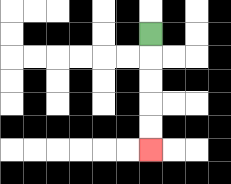{'start': '[6, 1]', 'end': '[6, 6]', 'path_directions': 'D,D,D,D,D', 'path_coordinates': '[[6, 1], [6, 2], [6, 3], [6, 4], [6, 5], [6, 6]]'}